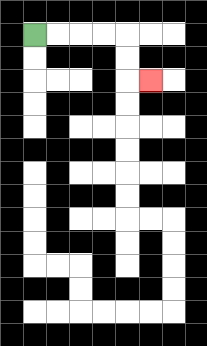{'start': '[1, 1]', 'end': '[6, 3]', 'path_directions': 'R,R,R,R,D,D,R', 'path_coordinates': '[[1, 1], [2, 1], [3, 1], [4, 1], [5, 1], [5, 2], [5, 3], [6, 3]]'}